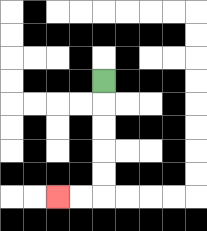{'start': '[4, 3]', 'end': '[2, 8]', 'path_directions': 'D,D,D,D,D,L,L', 'path_coordinates': '[[4, 3], [4, 4], [4, 5], [4, 6], [4, 7], [4, 8], [3, 8], [2, 8]]'}